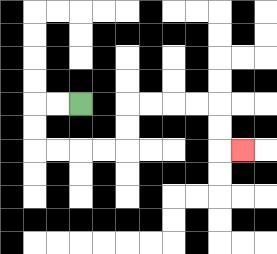{'start': '[3, 4]', 'end': '[10, 6]', 'path_directions': 'L,L,D,D,R,R,R,R,U,U,R,R,R,R,D,D,R', 'path_coordinates': '[[3, 4], [2, 4], [1, 4], [1, 5], [1, 6], [2, 6], [3, 6], [4, 6], [5, 6], [5, 5], [5, 4], [6, 4], [7, 4], [8, 4], [9, 4], [9, 5], [9, 6], [10, 6]]'}